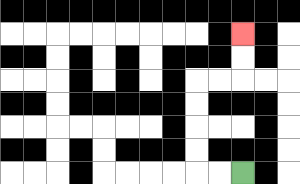{'start': '[10, 7]', 'end': '[10, 1]', 'path_directions': 'L,L,U,U,U,U,R,R,U,U', 'path_coordinates': '[[10, 7], [9, 7], [8, 7], [8, 6], [8, 5], [8, 4], [8, 3], [9, 3], [10, 3], [10, 2], [10, 1]]'}